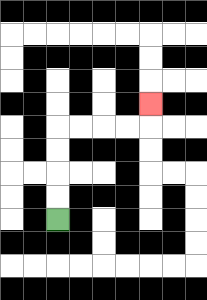{'start': '[2, 9]', 'end': '[6, 4]', 'path_directions': 'U,U,U,U,R,R,R,R,U', 'path_coordinates': '[[2, 9], [2, 8], [2, 7], [2, 6], [2, 5], [3, 5], [4, 5], [5, 5], [6, 5], [6, 4]]'}